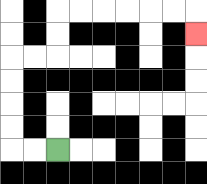{'start': '[2, 6]', 'end': '[8, 1]', 'path_directions': 'L,L,U,U,U,U,R,R,U,U,R,R,R,R,R,R,D', 'path_coordinates': '[[2, 6], [1, 6], [0, 6], [0, 5], [0, 4], [0, 3], [0, 2], [1, 2], [2, 2], [2, 1], [2, 0], [3, 0], [4, 0], [5, 0], [6, 0], [7, 0], [8, 0], [8, 1]]'}